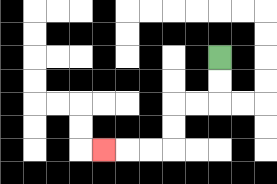{'start': '[9, 2]', 'end': '[4, 6]', 'path_directions': 'D,D,L,L,D,D,L,L,L', 'path_coordinates': '[[9, 2], [9, 3], [9, 4], [8, 4], [7, 4], [7, 5], [7, 6], [6, 6], [5, 6], [4, 6]]'}